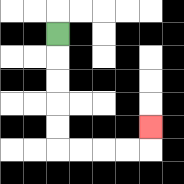{'start': '[2, 1]', 'end': '[6, 5]', 'path_directions': 'D,D,D,D,D,R,R,R,R,U', 'path_coordinates': '[[2, 1], [2, 2], [2, 3], [2, 4], [2, 5], [2, 6], [3, 6], [4, 6], [5, 6], [6, 6], [6, 5]]'}